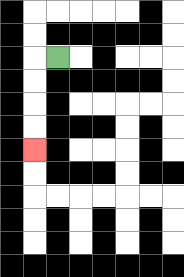{'start': '[2, 2]', 'end': '[1, 6]', 'path_directions': 'L,D,D,D,D', 'path_coordinates': '[[2, 2], [1, 2], [1, 3], [1, 4], [1, 5], [1, 6]]'}